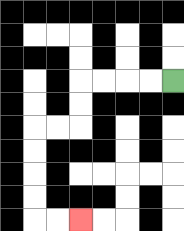{'start': '[7, 3]', 'end': '[3, 9]', 'path_directions': 'L,L,L,L,D,D,L,L,D,D,D,D,R,R', 'path_coordinates': '[[7, 3], [6, 3], [5, 3], [4, 3], [3, 3], [3, 4], [3, 5], [2, 5], [1, 5], [1, 6], [1, 7], [1, 8], [1, 9], [2, 9], [3, 9]]'}